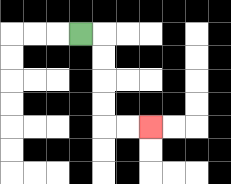{'start': '[3, 1]', 'end': '[6, 5]', 'path_directions': 'R,D,D,D,D,R,R', 'path_coordinates': '[[3, 1], [4, 1], [4, 2], [4, 3], [4, 4], [4, 5], [5, 5], [6, 5]]'}